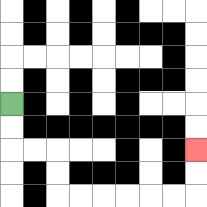{'start': '[0, 4]', 'end': '[8, 6]', 'path_directions': 'D,D,R,R,D,D,R,R,R,R,R,R,U,U', 'path_coordinates': '[[0, 4], [0, 5], [0, 6], [1, 6], [2, 6], [2, 7], [2, 8], [3, 8], [4, 8], [5, 8], [6, 8], [7, 8], [8, 8], [8, 7], [8, 6]]'}